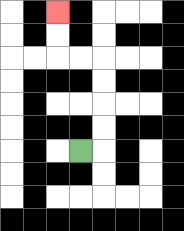{'start': '[3, 6]', 'end': '[2, 0]', 'path_directions': 'R,U,U,U,U,L,L,U,U', 'path_coordinates': '[[3, 6], [4, 6], [4, 5], [4, 4], [4, 3], [4, 2], [3, 2], [2, 2], [2, 1], [2, 0]]'}